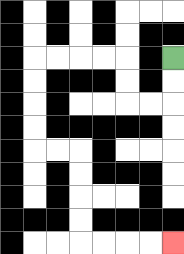{'start': '[7, 2]', 'end': '[7, 10]', 'path_directions': 'D,D,L,L,U,U,L,L,L,L,D,D,D,D,R,R,D,D,D,D,R,R,R,R', 'path_coordinates': '[[7, 2], [7, 3], [7, 4], [6, 4], [5, 4], [5, 3], [5, 2], [4, 2], [3, 2], [2, 2], [1, 2], [1, 3], [1, 4], [1, 5], [1, 6], [2, 6], [3, 6], [3, 7], [3, 8], [3, 9], [3, 10], [4, 10], [5, 10], [6, 10], [7, 10]]'}